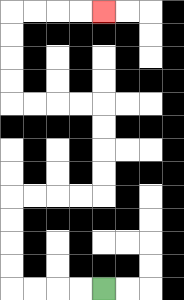{'start': '[4, 12]', 'end': '[4, 0]', 'path_directions': 'L,L,L,L,U,U,U,U,R,R,R,R,U,U,U,U,L,L,L,L,U,U,U,U,R,R,R,R', 'path_coordinates': '[[4, 12], [3, 12], [2, 12], [1, 12], [0, 12], [0, 11], [0, 10], [0, 9], [0, 8], [1, 8], [2, 8], [3, 8], [4, 8], [4, 7], [4, 6], [4, 5], [4, 4], [3, 4], [2, 4], [1, 4], [0, 4], [0, 3], [0, 2], [0, 1], [0, 0], [1, 0], [2, 0], [3, 0], [4, 0]]'}